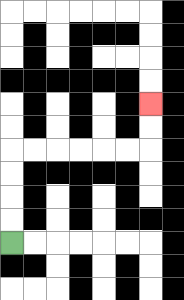{'start': '[0, 10]', 'end': '[6, 4]', 'path_directions': 'U,U,U,U,R,R,R,R,R,R,U,U', 'path_coordinates': '[[0, 10], [0, 9], [0, 8], [0, 7], [0, 6], [1, 6], [2, 6], [3, 6], [4, 6], [5, 6], [6, 6], [6, 5], [6, 4]]'}